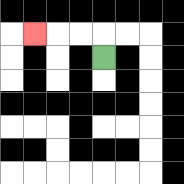{'start': '[4, 2]', 'end': '[1, 1]', 'path_directions': 'U,L,L,L', 'path_coordinates': '[[4, 2], [4, 1], [3, 1], [2, 1], [1, 1]]'}